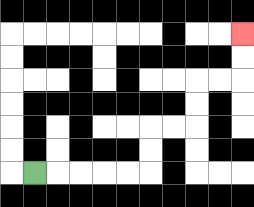{'start': '[1, 7]', 'end': '[10, 1]', 'path_directions': 'R,R,R,R,R,U,U,R,R,U,U,R,R,U,U', 'path_coordinates': '[[1, 7], [2, 7], [3, 7], [4, 7], [5, 7], [6, 7], [6, 6], [6, 5], [7, 5], [8, 5], [8, 4], [8, 3], [9, 3], [10, 3], [10, 2], [10, 1]]'}